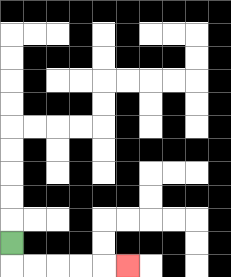{'start': '[0, 10]', 'end': '[5, 11]', 'path_directions': 'D,R,R,R,R,R', 'path_coordinates': '[[0, 10], [0, 11], [1, 11], [2, 11], [3, 11], [4, 11], [5, 11]]'}